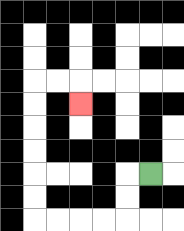{'start': '[6, 7]', 'end': '[3, 4]', 'path_directions': 'L,D,D,L,L,L,L,U,U,U,U,U,U,R,R,D', 'path_coordinates': '[[6, 7], [5, 7], [5, 8], [5, 9], [4, 9], [3, 9], [2, 9], [1, 9], [1, 8], [1, 7], [1, 6], [1, 5], [1, 4], [1, 3], [2, 3], [3, 3], [3, 4]]'}